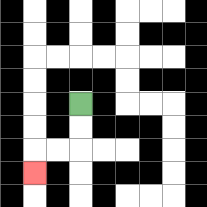{'start': '[3, 4]', 'end': '[1, 7]', 'path_directions': 'D,D,L,L,D', 'path_coordinates': '[[3, 4], [3, 5], [3, 6], [2, 6], [1, 6], [1, 7]]'}